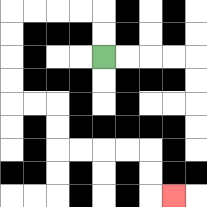{'start': '[4, 2]', 'end': '[7, 8]', 'path_directions': 'U,U,L,L,L,L,D,D,D,D,R,R,D,D,R,R,R,R,D,D,R', 'path_coordinates': '[[4, 2], [4, 1], [4, 0], [3, 0], [2, 0], [1, 0], [0, 0], [0, 1], [0, 2], [0, 3], [0, 4], [1, 4], [2, 4], [2, 5], [2, 6], [3, 6], [4, 6], [5, 6], [6, 6], [6, 7], [6, 8], [7, 8]]'}